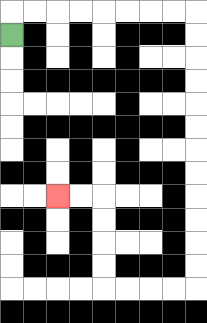{'start': '[0, 1]', 'end': '[2, 8]', 'path_directions': 'U,R,R,R,R,R,R,R,R,D,D,D,D,D,D,D,D,D,D,D,D,L,L,L,L,U,U,U,U,L,L', 'path_coordinates': '[[0, 1], [0, 0], [1, 0], [2, 0], [3, 0], [4, 0], [5, 0], [6, 0], [7, 0], [8, 0], [8, 1], [8, 2], [8, 3], [8, 4], [8, 5], [8, 6], [8, 7], [8, 8], [8, 9], [8, 10], [8, 11], [8, 12], [7, 12], [6, 12], [5, 12], [4, 12], [4, 11], [4, 10], [4, 9], [4, 8], [3, 8], [2, 8]]'}